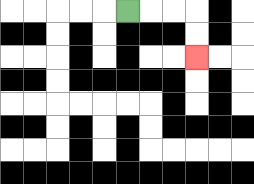{'start': '[5, 0]', 'end': '[8, 2]', 'path_directions': 'R,R,R,D,D', 'path_coordinates': '[[5, 0], [6, 0], [7, 0], [8, 0], [8, 1], [8, 2]]'}